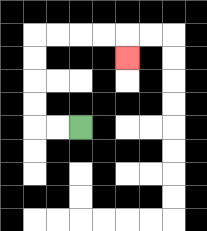{'start': '[3, 5]', 'end': '[5, 2]', 'path_directions': 'L,L,U,U,U,U,R,R,R,R,D', 'path_coordinates': '[[3, 5], [2, 5], [1, 5], [1, 4], [1, 3], [1, 2], [1, 1], [2, 1], [3, 1], [4, 1], [5, 1], [5, 2]]'}